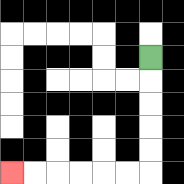{'start': '[6, 2]', 'end': '[0, 7]', 'path_directions': 'D,D,D,D,D,L,L,L,L,L,L', 'path_coordinates': '[[6, 2], [6, 3], [6, 4], [6, 5], [6, 6], [6, 7], [5, 7], [4, 7], [3, 7], [2, 7], [1, 7], [0, 7]]'}